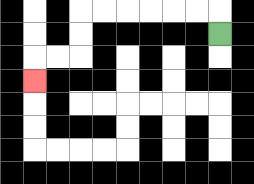{'start': '[9, 1]', 'end': '[1, 3]', 'path_directions': 'U,L,L,L,L,L,L,D,D,L,L,D', 'path_coordinates': '[[9, 1], [9, 0], [8, 0], [7, 0], [6, 0], [5, 0], [4, 0], [3, 0], [3, 1], [3, 2], [2, 2], [1, 2], [1, 3]]'}